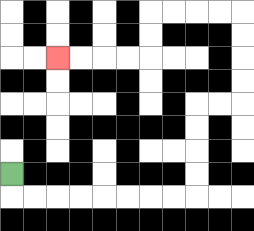{'start': '[0, 7]', 'end': '[2, 2]', 'path_directions': 'D,R,R,R,R,R,R,R,R,U,U,U,U,R,R,U,U,U,U,L,L,L,L,D,D,L,L,L,L', 'path_coordinates': '[[0, 7], [0, 8], [1, 8], [2, 8], [3, 8], [4, 8], [5, 8], [6, 8], [7, 8], [8, 8], [8, 7], [8, 6], [8, 5], [8, 4], [9, 4], [10, 4], [10, 3], [10, 2], [10, 1], [10, 0], [9, 0], [8, 0], [7, 0], [6, 0], [6, 1], [6, 2], [5, 2], [4, 2], [3, 2], [2, 2]]'}